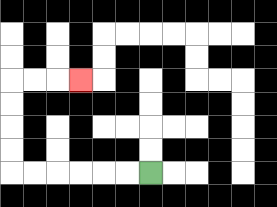{'start': '[6, 7]', 'end': '[3, 3]', 'path_directions': 'L,L,L,L,L,L,U,U,U,U,R,R,R', 'path_coordinates': '[[6, 7], [5, 7], [4, 7], [3, 7], [2, 7], [1, 7], [0, 7], [0, 6], [0, 5], [0, 4], [0, 3], [1, 3], [2, 3], [3, 3]]'}